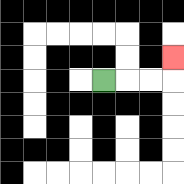{'start': '[4, 3]', 'end': '[7, 2]', 'path_directions': 'R,R,R,U', 'path_coordinates': '[[4, 3], [5, 3], [6, 3], [7, 3], [7, 2]]'}